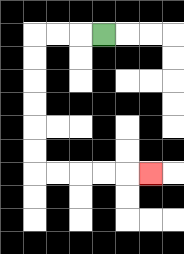{'start': '[4, 1]', 'end': '[6, 7]', 'path_directions': 'L,L,L,D,D,D,D,D,D,R,R,R,R,R', 'path_coordinates': '[[4, 1], [3, 1], [2, 1], [1, 1], [1, 2], [1, 3], [1, 4], [1, 5], [1, 6], [1, 7], [2, 7], [3, 7], [4, 7], [5, 7], [6, 7]]'}